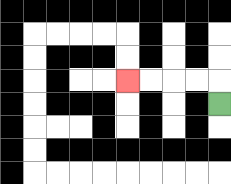{'start': '[9, 4]', 'end': '[5, 3]', 'path_directions': 'U,L,L,L,L', 'path_coordinates': '[[9, 4], [9, 3], [8, 3], [7, 3], [6, 3], [5, 3]]'}